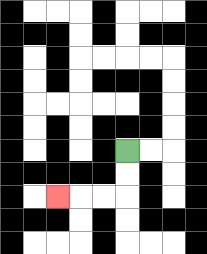{'start': '[5, 6]', 'end': '[2, 8]', 'path_directions': 'D,D,L,L,L', 'path_coordinates': '[[5, 6], [5, 7], [5, 8], [4, 8], [3, 8], [2, 8]]'}